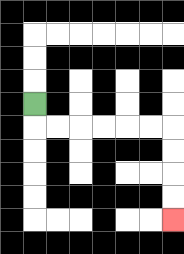{'start': '[1, 4]', 'end': '[7, 9]', 'path_directions': 'D,R,R,R,R,R,R,D,D,D,D', 'path_coordinates': '[[1, 4], [1, 5], [2, 5], [3, 5], [4, 5], [5, 5], [6, 5], [7, 5], [7, 6], [7, 7], [7, 8], [7, 9]]'}